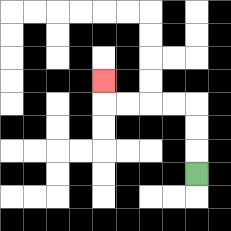{'start': '[8, 7]', 'end': '[4, 3]', 'path_directions': 'U,U,U,L,L,L,L,U', 'path_coordinates': '[[8, 7], [8, 6], [8, 5], [8, 4], [7, 4], [6, 4], [5, 4], [4, 4], [4, 3]]'}